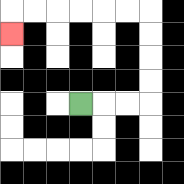{'start': '[3, 4]', 'end': '[0, 1]', 'path_directions': 'R,R,R,U,U,U,U,L,L,L,L,L,L,D', 'path_coordinates': '[[3, 4], [4, 4], [5, 4], [6, 4], [6, 3], [6, 2], [6, 1], [6, 0], [5, 0], [4, 0], [3, 0], [2, 0], [1, 0], [0, 0], [0, 1]]'}